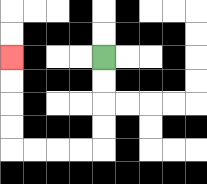{'start': '[4, 2]', 'end': '[0, 2]', 'path_directions': 'D,D,D,D,L,L,L,L,U,U,U,U', 'path_coordinates': '[[4, 2], [4, 3], [4, 4], [4, 5], [4, 6], [3, 6], [2, 6], [1, 6], [0, 6], [0, 5], [0, 4], [0, 3], [0, 2]]'}